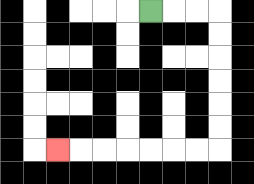{'start': '[6, 0]', 'end': '[2, 6]', 'path_directions': 'R,R,R,D,D,D,D,D,D,L,L,L,L,L,L,L', 'path_coordinates': '[[6, 0], [7, 0], [8, 0], [9, 0], [9, 1], [9, 2], [9, 3], [9, 4], [9, 5], [9, 6], [8, 6], [7, 6], [6, 6], [5, 6], [4, 6], [3, 6], [2, 6]]'}